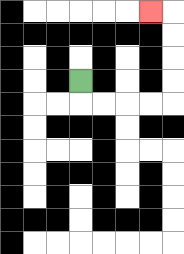{'start': '[3, 3]', 'end': '[6, 0]', 'path_directions': 'D,R,R,R,R,U,U,U,U,L', 'path_coordinates': '[[3, 3], [3, 4], [4, 4], [5, 4], [6, 4], [7, 4], [7, 3], [7, 2], [7, 1], [7, 0], [6, 0]]'}